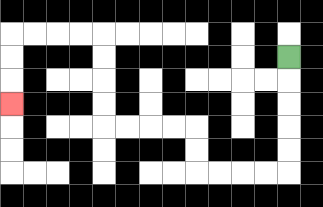{'start': '[12, 2]', 'end': '[0, 4]', 'path_directions': 'D,D,D,D,D,L,L,L,L,U,U,L,L,L,L,U,U,U,U,L,L,L,L,D,D,D', 'path_coordinates': '[[12, 2], [12, 3], [12, 4], [12, 5], [12, 6], [12, 7], [11, 7], [10, 7], [9, 7], [8, 7], [8, 6], [8, 5], [7, 5], [6, 5], [5, 5], [4, 5], [4, 4], [4, 3], [4, 2], [4, 1], [3, 1], [2, 1], [1, 1], [0, 1], [0, 2], [0, 3], [0, 4]]'}